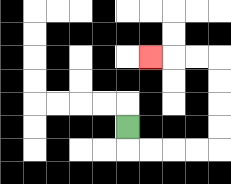{'start': '[5, 5]', 'end': '[6, 2]', 'path_directions': 'D,R,R,R,R,U,U,U,U,L,L,L', 'path_coordinates': '[[5, 5], [5, 6], [6, 6], [7, 6], [8, 6], [9, 6], [9, 5], [9, 4], [9, 3], [9, 2], [8, 2], [7, 2], [6, 2]]'}